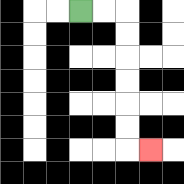{'start': '[3, 0]', 'end': '[6, 6]', 'path_directions': 'R,R,D,D,D,D,D,D,R', 'path_coordinates': '[[3, 0], [4, 0], [5, 0], [5, 1], [5, 2], [5, 3], [5, 4], [5, 5], [5, 6], [6, 6]]'}